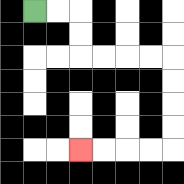{'start': '[1, 0]', 'end': '[3, 6]', 'path_directions': 'R,R,D,D,R,R,R,R,D,D,D,D,L,L,L,L', 'path_coordinates': '[[1, 0], [2, 0], [3, 0], [3, 1], [3, 2], [4, 2], [5, 2], [6, 2], [7, 2], [7, 3], [7, 4], [7, 5], [7, 6], [6, 6], [5, 6], [4, 6], [3, 6]]'}